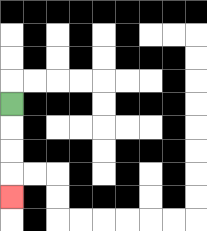{'start': '[0, 4]', 'end': '[0, 8]', 'path_directions': 'D,D,D,D', 'path_coordinates': '[[0, 4], [0, 5], [0, 6], [0, 7], [0, 8]]'}